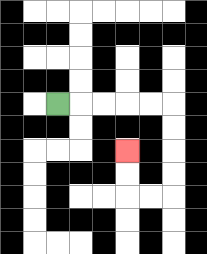{'start': '[2, 4]', 'end': '[5, 6]', 'path_directions': 'R,R,R,R,R,D,D,D,D,L,L,U,U', 'path_coordinates': '[[2, 4], [3, 4], [4, 4], [5, 4], [6, 4], [7, 4], [7, 5], [7, 6], [7, 7], [7, 8], [6, 8], [5, 8], [5, 7], [5, 6]]'}